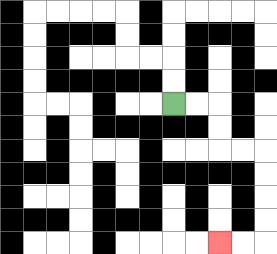{'start': '[7, 4]', 'end': '[9, 10]', 'path_directions': 'R,R,D,D,R,R,D,D,D,D,L,L', 'path_coordinates': '[[7, 4], [8, 4], [9, 4], [9, 5], [9, 6], [10, 6], [11, 6], [11, 7], [11, 8], [11, 9], [11, 10], [10, 10], [9, 10]]'}